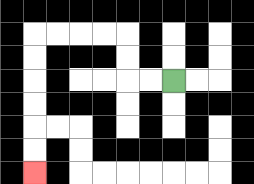{'start': '[7, 3]', 'end': '[1, 7]', 'path_directions': 'L,L,U,U,L,L,L,L,D,D,D,D,D,D', 'path_coordinates': '[[7, 3], [6, 3], [5, 3], [5, 2], [5, 1], [4, 1], [3, 1], [2, 1], [1, 1], [1, 2], [1, 3], [1, 4], [1, 5], [1, 6], [1, 7]]'}